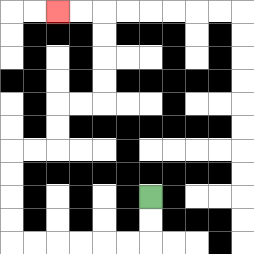{'start': '[6, 8]', 'end': '[2, 0]', 'path_directions': 'D,D,L,L,L,L,L,L,U,U,U,U,R,R,U,U,R,R,U,U,U,U,L,L', 'path_coordinates': '[[6, 8], [6, 9], [6, 10], [5, 10], [4, 10], [3, 10], [2, 10], [1, 10], [0, 10], [0, 9], [0, 8], [0, 7], [0, 6], [1, 6], [2, 6], [2, 5], [2, 4], [3, 4], [4, 4], [4, 3], [4, 2], [4, 1], [4, 0], [3, 0], [2, 0]]'}